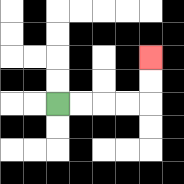{'start': '[2, 4]', 'end': '[6, 2]', 'path_directions': 'R,R,R,R,U,U', 'path_coordinates': '[[2, 4], [3, 4], [4, 4], [5, 4], [6, 4], [6, 3], [6, 2]]'}